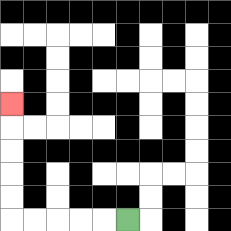{'start': '[5, 9]', 'end': '[0, 4]', 'path_directions': 'L,L,L,L,L,U,U,U,U,U', 'path_coordinates': '[[5, 9], [4, 9], [3, 9], [2, 9], [1, 9], [0, 9], [0, 8], [0, 7], [0, 6], [0, 5], [0, 4]]'}